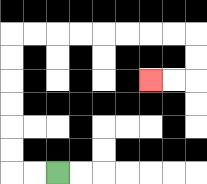{'start': '[2, 7]', 'end': '[6, 3]', 'path_directions': 'L,L,U,U,U,U,U,U,R,R,R,R,R,R,R,R,D,D,L,L', 'path_coordinates': '[[2, 7], [1, 7], [0, 7], [0, 6], [0, 5], [0, 4], [0, 3], [0, 2], [0, 1], [1, 1], [2, 1], [3, 1], [4, 1], [5, 1], [6, 1], [7, 1], [8, 1], [8, 2], [8, 3], [7, 3], [6, 3]]'}